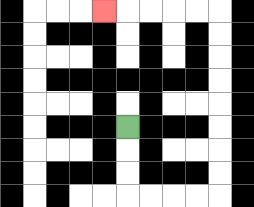{'start': '[5, 5]', 'end': '[4, 0]', 'path_directions': 'D,D,D,R,R,R,R,U,U,U,U,U,U,U,U,L,L,L,L,L', 'path_coordinates': '[[5, 5], [5, 6], [5, 7], [5, 8], [6, 8], [7, 8], [8, 8], [9, 8], [9, 7], [9, 6], [9, 5], [9, 4], [9, 3], [9, 2], [9, 1], [9, 0], [8, 0], [7, 0], [6, 0], [5, 0], [4, 0]]'}